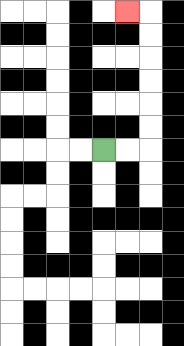{'start': '[4, 6]', 'end': '[5, 0]', 'path_directions': 'R,R,U,U,U,U,U,U,L', 'path_coordinates': '[[4, 6], [5, 6], [6, 6], [6, 5], [6, 4], [6, 3], [6, 2], [6, 1], [6, 0], [5, 0]]'}